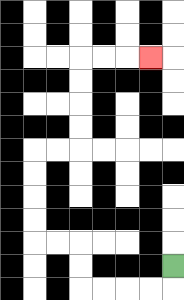{'start': '[7, 11]', 'end': '[6, 2]', 'path_directions': 'D,L,L,L,L,U,U,L,L,U,U,U,U,R,R,U,U,U,U,R,R,R', 'path_coordinates': '[[7, 11], [7, 12], [6, 12], [5, 12], [4, 12], [3, 12], [3, 11], [3, 10], [2, 10], [1, 10], [1, 9], [1, 8], [1, 7], [1, 6], [2, 6], [3, 6], [3, 5], [3, 4], [3, 3], [3, 2], [4, 2], [5, 2], [6, 2]]'}